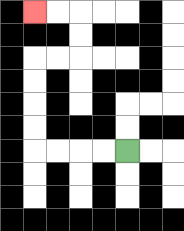{'start': '[5, 6]', 'end': '[1, 0]', 'path_directions': 'L,L,L,L,U,U,U,U,R,R,U,U,L,L', 'path_coordinates': '[[5, 6], [4, 6], [3, 6], [2, 6], [1, 6], [1, 5], [1, 4], [1, 3], [1, 2], [2, 2], [3, 2], [3, 1], [3, 0], [2, 0], [1, 0]]'}